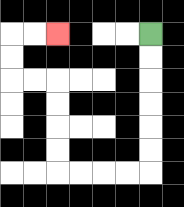{'start': '[6, 1]', 'end': '[2, 1]', 'path_directions': 'D,D,D,D,D,D,L,L,L,L,U,U,U,U,L,L,U,U,R,R', 'path_coordinates': '[[6, 1], [6, 2], [6, 3], [6, 4], [6, 5], [6, 6], [6, 7], [5, 7], [4, 7], [3, 7], [2, 7], [2, 6], [2, 5], [2, 4], [2, 3], [1, 3], [0, 3], [0, 2], [0, 1], [1, 1], [2, 1]]'}